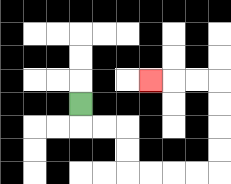{'start': '[3, 4]', 'end': '[6, 3]', 'path_directions': 'D,R,R,D,D,R,R,R,R,U,U,U,U,L,L,L', 'path_coordinates': '[[3, 4], [3, 5], [4, 5], [5, 5], [5, 6], [5, 7], [6, 7], [7, 7], [8, 7], [9, 7], [9, 6], [9, 5], [9, 4], [9, 3], [8, 3], [7, 3], [6, 3]]'}